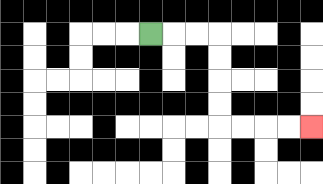{'start': '[6, 1]', 'end': '[13, 5]', 'path_directions': 'R,R,R,D,D,D,D,R,R,R,R', 'path_coordinates': '[[6, 1], [7, 1], [8, 1], [9, 1], [9, 2], [9, 3], [9, 4], [9, 5], [10, 5], [11, 5], [12, 5], [13, 5]]'}